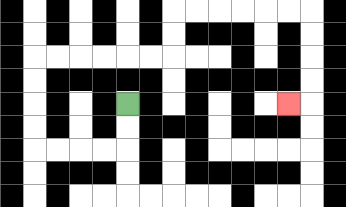{'start': '[5, 4]', 'end': '[12, 4]', 'path_directions': 'D,D,L,L,L,L,U,U,U,U,R,R,R,R,R,R,U,U,R,R,R,R,R,R,D,D,D,D,L', 'path_coordinates': '[[5, 4], [5, 5], [5, 6], [4, 6], [3, 6], [2, 6], [1, 6], [1, 5], [1, 4], [1, 3], [1, 2], [2, 2], [3, 2], [4, 2], [5, 2], [6, 2], [7, 2], [7, 1], [7, 0], [8, 0], [9, 0], [10, 0], [11, 0], [12, 0], [13, 0], [13, 1], [13, 2], [13, 3], [13, 4], [12, 4]]'}